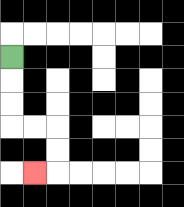{'start': '[0, 2]', 'end': '[1, 7]', 'path_directions': 'D,D,D,R,R,D,D,L', 'path_coordinates': '[[0, 2], [0, 3], [0, 4], [0, 5], [1, 5], [2, 5], [2, 6], [2, 7], [1, 7]]'}